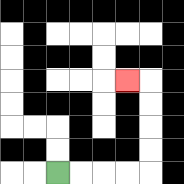{'start': '[2, 7]', 'end': '[5, 3]', 'path_directions': 'R,R,R,R,U,U,U,U,L', 'path_coordinates': '[[2, 7], [3, 7], [4, 7], [5, 7], [6, 7], [6, 6], [6, 5], [6, 4], [6, 3], [5, 3]]'}